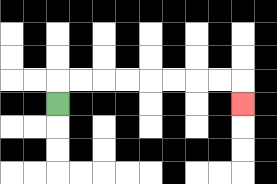{'start': '[2, 4]', 'end': '[10, 4]', 'path_directions': 'U,R,R,R,R,R,R,R,R,D', 'path_coordinates': '[[2, 4], [2, 3], [3, 3], [4, 3], [5, 3], [6, 3], [7, 3], [8, 3], [9, 3], [10, 3], [10, 4]]'}